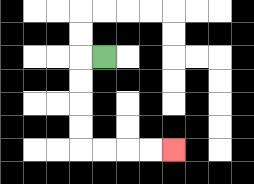{'start': '[4, 2]', 'end': '[7, 6]', 'path_directions': 'L,D,D,D,D,R,R,R,R', 'path_coordinates': '[[4, 2], [3, 2], [3, 3], [3, 4], [3, 5], [3, 6], [4, 6], [5, 6], [6, 6], [7, 6]]'}